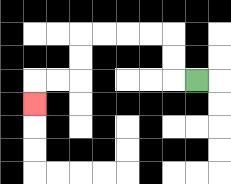{'start': '[8, 3]', 'end': '[1, 4]', 'path_directions': 'L,U,U,L,L,L,L,D,D,L,L,D', 'path_coordinates': '[[8, 3], [7, 3], [7, 2], [7, 1], [6, 1], [5, 1], [4, 1], [3, 1], [3, 2], [3, 3], [2, 3], [1, 3], [1, 4]]'}